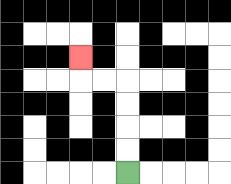{'start': '[5, 7]', 'end': '[3, 2]', 'path_directions': 'U,U,U,U,L,L,U', 'path_coordinates': '[[5, 7], [5, 6], [5, 5], [5, 4], [5, 3], [4, 3], [3, 3], [3, 2]]'}